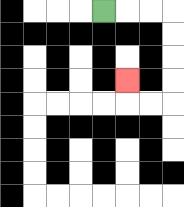{'start': '[4, 0]', 'end': '[5, 3]', 'path_directions': 'R,R,R,D,D,D,D,L,L,U', 'path_coordinates': '[[4, 0], [5, 0], [6, 0], [7, 0], [7, 1], [7, 2], [7, 3], [7, 4], [6, 4], [5, 4], [5, 3]]'}